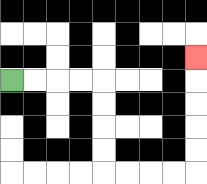{'start': '[0, 3]', 'end': '[8, 2]', 'path_directions': 'R,R,R,R,D,D,D,D,R,R,R,R,U,U,U,U,U', 'path_coordinates': '[[0, 3], [1, 3], [2, 3], [3, 3], [4, 3], [4, 4], [4, 5], [4, 6], [4, 7], [5, 7], [6, 7], [7, 7], [8, 7], [8, 6], [8, 5], [8, 4], [8, 3], [8, 2]]'}